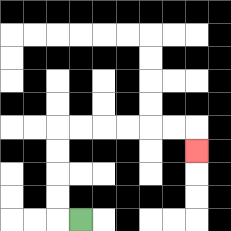{'start': '[3, 9]', 'end': '[8, 6]', 'path_directions': 'L,U,U,U,U,R,R,R,R,R,R,D', 'path_coordinates': '[[3, 9], [2, 9], [2, 8], [2, 7], [2, 6], [2, 5], [3, 5], [4, 5], [5, 5], [6, 5], [7, 5], [8, 5], [8, 6]]'}